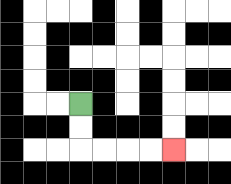{'start': '[3, 4]', 'end': '[7, 6]', 'path_directions': 'D,D,R,R,R,R', 'path_coordinates': '[[3, 4], [3, 5], [3, 6], [4, 6], [5, 6], [6, 6], [7, 6]]'}